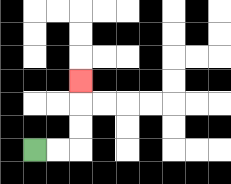{'start': '[1, 6]', 'end': '[3, 3]', 'path_directions': 'R,R,U,U,U', 'path_coordinates': '[[1, 6], [2, 6], [3, 6], [3, 5], [3, 4], [3, 3]]'}